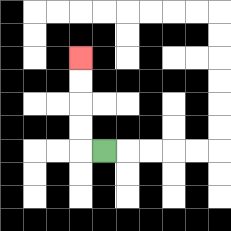{'start': '[4, 6]', 'end': '[3, 2]', 'path_directions': 'L,U,U,U,U', 'path_coordinates': '[[4, 6], [3, 6], [3, 5], [3, 4], [3, 3], [3, 2]]'}